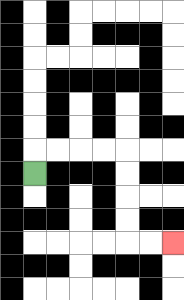{'start': '[1, 7]', 'end': '[7, 10]', 'path_directions': 'U,R,R,R,R,D,D,D,D,R,R', 'path_coordinates': '[[1, 7], [1, 6], [2, 6], [3, 6], [4, 6], [5, 6], [5, 7], [5, 8], [5, 9], [5, 10], [6, 10], [7, 10]]'}